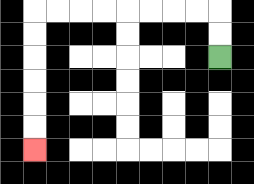{'start': '[9, 2]', 'end': '[1, 6]', 'path_directions': 'U,U,L,L,L,L,L,L,L,L,D,D,D,D,D,D', 'path_coordinates': '[[9, 2], [9, 1], [9, 0], [8, 0], [7, 0], [6, 0], [5, 0], [4, 0], [3, 0], [2, 0], [1, 0], [1, 1], [1, 2], [1, 3], [1, 4], [1, 5], [1, 6]]'}